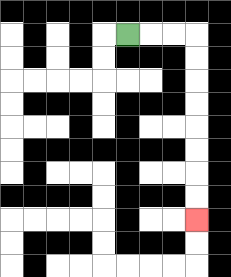{'start': '[5, 1]', 'end': '[8, 9]', 'path_directions': 'R,R,R,D,D,D,D,D,D,D,D', 'path_coordinates': '[[5, 1], [6, 1], [7, 1], [8, 1], [8, 2], [8, 3], [8, 4], [8, 5], [8, 6], [8, 7], [8, 8], [8, 9]]'}